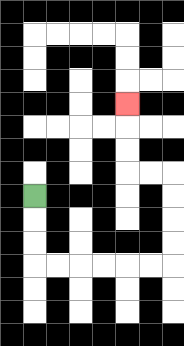{'start': '[1, 8]', 'end': '[5, 4]', 'path_directions': 'D,D,D,R,R,R,R,R,R,U,U,U,U,L,L,U,U,U', 'path_coordinates': '[[1, 8], [1, 9], [1, 10], [1, 11], [2, 11], [3, 11], [4, 11], [5, 11], [6, 11], [7, 11], [7, 10], [7, 9], [7, 8], [7, 7], [6, 7], [5, 7], [5, 6], [5, 5], [5, 4]]'}